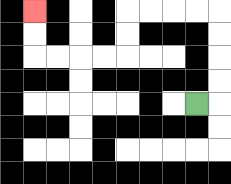{'start': '[8, 4]', 'end': '[1, 0]', 'path_directions': 'R,U,U,U,U,L,L,L,L,D,D,L,L,L,L,U,U', 'path_coordinates': '[[8, 4], [9, 4], [9, 3], [9, 2], [9, 1], [9, 0], [8, 0], [7, 0], [6, 0], [5, 0], [5, 1], [5, 2], [4, 2], [3, 2], [2, 2], [1, 2], [1, 1], [1, 0]]'}